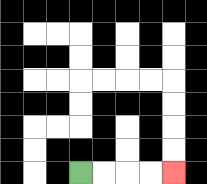{'start': '[3, 7]', 'end': '[7, 7]', 'path_directions': 'R,R,R,R', 'path_coordinates': '[[3, 7], [4, 7], [5, 7], [6, 7], [7, 7]]'}